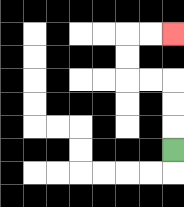{'start': '[7, 6]', 'end': '[7, 1]', 'path_directions': 'U,U,U,L,L,U,U,R,R', 'path_coordinates': '[[7, 6], [7, 5], [7, 4], [7, 3], [6, 3], [5, 3], [5, 2], [5, 1], [6, 1], [7, 1]]'}